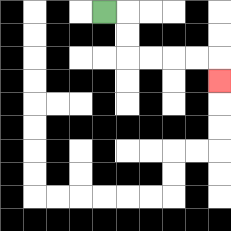{'start': '[4, 0]', 'end': '[9, 3]', 'path_directions': 'R,D,D,R,R,R,R,D', 'path_coordinates': '[[4, 0], [5, 0], [5, 1], [5, 2], [6, 2], [7, 2], [8, 2], [9, 2], [9, 3]]'}